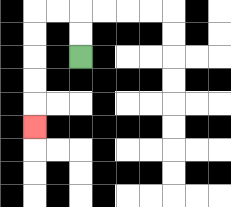{'start': '[3, 2]', 'end': '[1, 5]', 'path_directions': 'U,U,L,L,D,D,D,D,D', 'path_coordinates': '[[3, 2], [3, 1], [3, 0], [2, 0], [1, 0], [1, 1], [1, 2], [1, 3], [1, 4], [1, 5]]'}